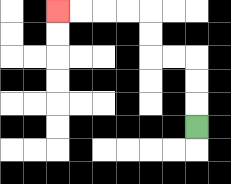{'start': '[8, 5]', 'end': '[2, 0]', 'path_directions': 'U,U,U,L,L,U,U,L,L,L,L', 'path_coordinates': '[[8, 5], [8, 4], [8, 3], [8, 2], [7, 2], [6, 2], [6, 1], [6, 0], [5, 0], [4, 0], [3, 0], [2, 0]]'}